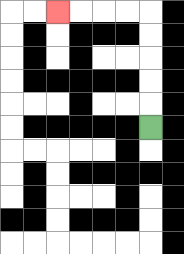{'start': '[6, 5]', 'end': '[2, 0]', 'path_directions': 'U,U,U,U,U,L,L,L,L', 'path_coordinates': '[[6, 5], [6, 4], [6, 3], [6, 2], [6, 1], [6, 0], [5, 0], [4, 0], [3, 0], [2, 0]]'}